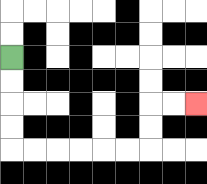{'start': '[0, 2]', 'end': '[8, 4]', 'path_directions': 'D,D,D,D,R,R,R,R,R,R,U,U,R,R', 'path_coordinates': '[[0, 2], [0, 3], [0, 4], [0, 5], [0, 6], [1, 6], [2, 6], [3, 6], [4, 6], [5, 6], [6, 6], [6, 5], [6, 4], [7, 4], [8, 4]]'}